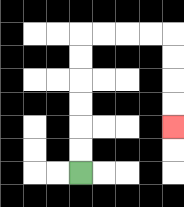{'start': '[3, 7]', 'end': '[7, 5]', 'path_directions': 'U,U,U,U,U,U,R,R,R,R,D,D,D,D', 'path_coordinates': '[[3, 7], [3, 6], [3, 5], [3, 4], [3, 3], [3, 2], [3, 1], [4, 1], [5, 1], [6, 1], [7, 1], [7, 2], [7, 3], [7, 4], [7, 5]]'}